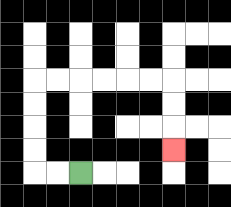{'start': '[3, 7]', 'end': '[7, 6]', 'path_directions': 'L,L,U,U,U,U,R,R,R,R,R,R,D,D,D', 'path_coordinates': '[[3, 7], [2, 7], [1, 7], [1, 6], [1, 5], [1, 4], [1, 3], [2, 3], [3, 3], [4, 3], [5, 3], [6, 3], [7, 3], [7, 4], [7, 5], [7, 6]]'}